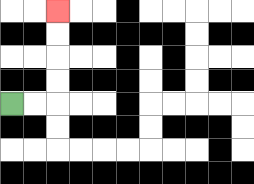{'start': '[0, 4]', 'end': '[2, 0]', 'path_directions': 'R,R,U,U,U,U', 'path_coordinates': '[[0, 4], [1, 4], [2, 4], [2, 3], [2, 2], [2, 1], [2, 0]]'}